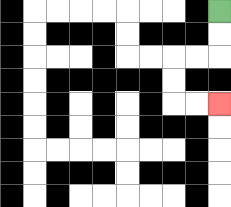{'start': '[9, 0]', 'end': '[9, 4]', 'path_directions': 'D,D,L,L,D,D,R,R', 'path_coordinates': '[[9, 0], [9, 1], [9, 2], [8, 2], [7, 2], [7, 3], [7, 4], [8, 4], [9, 4]]'}